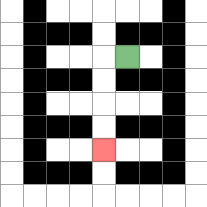{'start': '[5, 2]', 'end': '[4, 6]', 'path_directions': 'L,D,D,D,D', 'path_coordinates': '[[5, 2], [4, 2], [4, 3], [4, 4], [4, 5], [4, 6]]'}